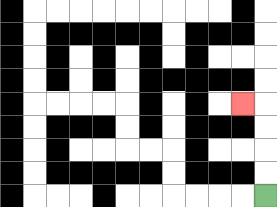{'start': '[11, 8]', 'end': '[10, 4]', 'path_directions': 'U,U,U,U,L', 'path_coordinates': '[[11, 8], [11, 7], [11, 6], [11, 5], [11, 4], [10, 4]]'}